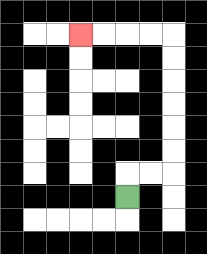{'start': '[5, 8]', 'end': '[3, 1]', 'path_directions': 'U,R,R,U,U,U,U,U,U,L,L,L,L', 'path_coordinates': '[[5, 8], [5, 7], [6, 7], [7, 7], [7, 6], [7, 5], [7, 4], [7, 3], [7, 2], [7, 1], [6, 1], [5, 1], [4, 1], [3, 1]]'}